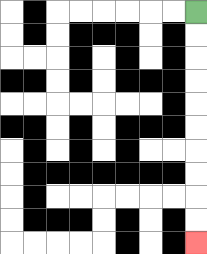{'start': '[8, 0]', 'end': '[8, 10]', 'path_directions': 'D,D,D,D,D,D,D,D,D,D', 'path_coordinates': '[[8, 0], [8, 1], [8, 2], [8, 3], [8, 4], [8, 5], [8, 6], [8, 7], [8, 8], [8, 9], [8, 10]]'}